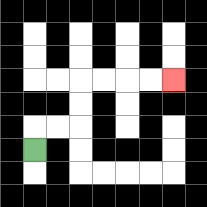{'start': '[1, 6]', 'end': '[7, 3]', 'path_directions': 'U,R,R,U,U,R,R,R,R', 'path_coordinates': '[[1, 6], [1, 5], [2, 5], [3, 5], [3, 4], [3, 3], [4, 3], [5, 3], [6, 3], [7, 3]]'}